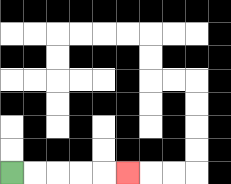{'start': '[0, 7]', 'end': '[5, 7]', 'path_directions': 'R,R,R,R,R', 'path_coordinates': '[[0, 7], [1, 7], [2, 7], [3, 7], [4, 7], [5, 7]]'}